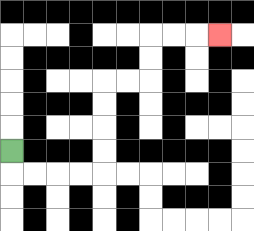{'start': '[0, 6]', 'end': '[9, 1]', 'path_directions': 'D,R,R,R,R,U,U,U,U,R,R,U,U,R,R,R', 'path_coordinates': '[[0, 6], [0, 7], [1, 7], [2, 7], [3, 7], [4, 7], [4, 6], [4, 5], [4, 4], [4, 3], [5, 3], [6, 3], [6, 2], [6, 1], [7, 1], [8, 1], [9, 1]]'}